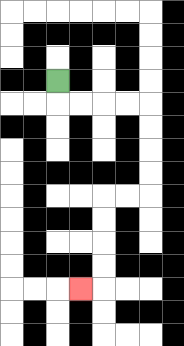{'start': '[2, 3]', 'end': '[3, 12]', 'path_directions': 'D,R,R,R,R,D,D,D,D,L,L,D,D,D,D,L', 'path_coordinates': '[[2, 3], [2, 4], [3, 4], [4, 4], [5, 4], [6, 4], [6, 5], [6, 6], [6, 7], [6, 8], [5, 8], [4, 8], [4, 9], [4, 10], [4, 11], [4, 12], [3, 12]]'}